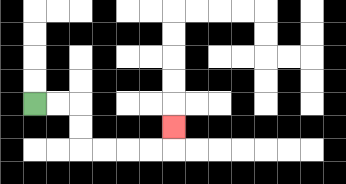{'start': '[1, 4]', 'end': '[7, 5]', 'path_directions': 'R,R,D,D,R,R,R,R,U', 'path_coordinates': '[[1, 4], [2, 4], [3, 4], [3, 5], [3, 6], [4, 6], [5, 6], [6, 6], [7, 6], [7, 5]]'}